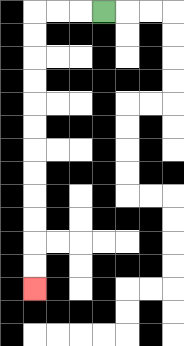{'start': '[4, 0]', 'end': '[1, 12]', 'path_directions': 'L,L,L,D,D,D,D,D,D,D,D,D,D,D,D', 'path_coordinates': '[[4, 0], [3, 0], [2, 0], [1, 0], [1, 1], [1, 2], [1, 3], [1, 4], [1, 5], [1, 6], [1, 7], [1, 8], [1, 9], [1, 10], [1, 11], [1, 12]]'}